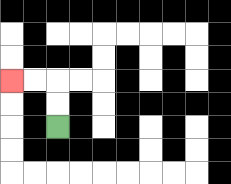{'start': '[2, 5]', 'end': '[0, 3]', 'path_directions': 'U,U,L,L', 'path_coordinates': '[[2, 5], [2, 4], [2, 3], [1, 3], [0, 3]]'}